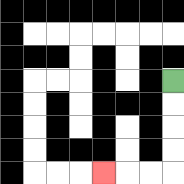{'start': '[7, 3]', 'end': '[4, 7]', 'path_directions': 'D,D,D,D,L,L,L', 'path_coordinates': '[[7, 3], [7, 4], [7, 5], [7, 6], [7, 7], [6, 7], [5, 7], [4, 7]]'}